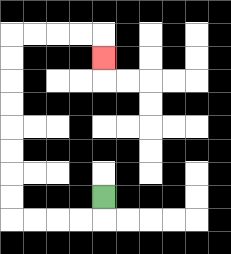{'start': '[4, 8]', 'end': '[4, 2]', 'path_directions': 'D,L,L,L,L,U,U,U,U,U,U,U,U,R,R,R,R,D', 'path_coordinates': '[[4, 8], [4, 9], [3, 9], [2, 9], [1, 9], [0, 9], [0, 8], [0, 7], [0, 6], [0, 5], [0, 4], [0, 3], [0, 2], [0, 1], [1, 1], [2, 1], [3, 1], [4, 1], [4, 2]]'}